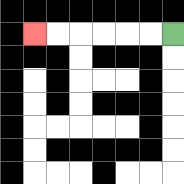{'start': '[7, 1]', 'end': '[1, 1]', 'path_directions': 'L,L,L,L,L,L', 'path_coordinates': '[[7, 1], [6, 1], [5, 1], [4, 1], [3, 1], [2, 1], [1, 1]]'}